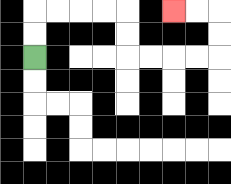{'start': '[1, 2]', 'end': '[7, 0]', 'path_directions': 'U,U,R,R,R,R,D,D,R,R,R,R,U,U,L,L', 'path_coordinates': '[[1, 2], [1, 1], [1, 0], [2, 0], [3, 0], [4, 0], [5, 0], [5, 1], [5, 2], [6, 2], [7, 2], [8, 2], [9, 2], [9, 1], [9, 0], [8, 0], [7, 0]]'}